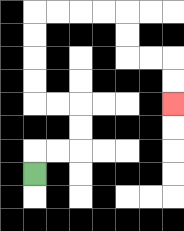{'start': '[1, 7]', 'end': '[7, 4]', 'path_directions': 'U,R,R,U,U,L,L,U,U,U,U,R,R,R,R,D,D,R,R,D,D', 'path_coordinates': '[[1, 7], [1, 6], [2, 6], [3, 6], [3, 5], [3, 4], [2, 4], [1, 4], [1, 3], [1, 2], [1, 1], [1, 0], [2, 0], [3, 0], [4, 0], [5, 0], [5, 1], [5, 2], [6, 2], [7, 2], [7, 3], [7, 4]]'}